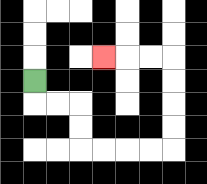{'start': '[1, 3]', 'end': '[4, 2]', 'path_directions': 'D,R,R,D,D,R,R,R,R,U,U,U,U,L,L,L', 'path_coordinates': '[[1, 3], [1, 4], [2, 4], [3, 4], [3, 5], [3, 6], [4, 6], [5, 6], [6, 6], [7, 6], [7, 5], [7, 4], [7, 3], [7, 2], [6, 2], [5, 2], [4, 2]]'}